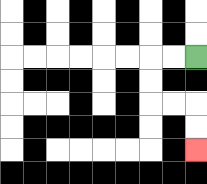{'start': '[8, 2]', 'end': '[8, 6]', 'path_directions': 'L,L,D,D,R,R,D,D', 'path_coordinates': '[[8, 2], [7, 2], [6, 2], [6, 3], [6, 4], [7, 4], [8, 4], [8, 5], [8, 6]]'}